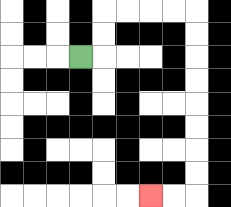{'start': '[3, 2]', 'end': '[6, 8]', 'path_directions': 'R,U,U,R,R,R,R,D,D,D,D,D,D,D,D,L,L', 'path_coordinates': '[[3, 2], [4, 2], [4, 1], [4, 0], [5, 0], [6, 0], [7, 0], [8, 0], [8, 1], [8, 2], [8, 3], [8, 4], [8, 5], [8, 6], [8, 7], [8, 8], [7, 8], [6, 8]]'}